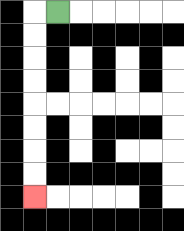{'start': '[2, 0]', 'end': '[1, 8]', 'path_directions': 'L,D,D,D,D,D,D,D,D', 'path_coordinates': '[[2, 0], [1, 0], [1, 1], [1, 2], [1, 3], [1, 4], [1, 5], [1, 6], [1, 7], [1, 8]]'}